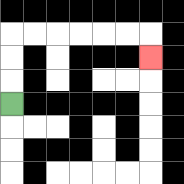{'start': '[0, 4]', 'end': '[6, 2]', 'path_directions': 'U,U,U,R,R,R,R,R,R,D', 'path_coordinates': '[[0, 4], [0, 3], [0, 2], [0, 1], [1, 1], [2, 1], [3, 1], [4, 1], [5, 1], [6, 1], [6, 2]]'}